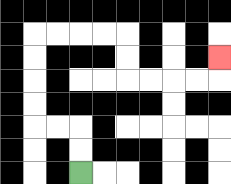{'start': '[3, 7]', 'end': '[9, 2]', 'path_directions': 'U,U,L,L,U,U,U,U,R,R,R,R,D,D,R,R,R,R,U', 'path_coordinates': '[[3, 7], [3, 6], [3, 5], [2, 5], [1, 5], [1, 4], [1, 3], [1, 2], [1, 1], [2, 1], [3, 1], [4, 1], [5, 1], [5, 2], [5, 3], [6, 3], [7, 3], [8, 3], [9, 3], [9, 2]]'}